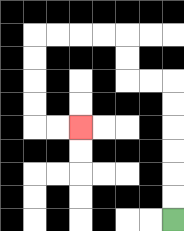{'start': '[7, 9]', 'end': '[3, 5]', 'path_directions': 'U,U,U,U,U,U,L,L,U,U,L,L,L,L,D,D,D,D,R,R', 'path_coordinates': '[[7, 9], [7, 8], [7, 7], [7, 6], [7, 5], [7, 4], [7, 3], [6, 3], [5, 3], [5, 2], [5, 1], [4, 1], [3, 1], [2, 1], [1, 1], [1, 2], [1, 3], [1, 4], [1, 5], [2, 5], [3, 5]]'}